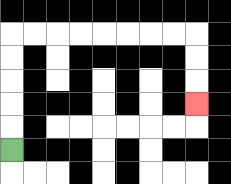{'start': '[0, 6]', 'end': '[8, 4]', 'path_directions': 'U,U,U,U,U,R,R,R,R,R,R,R,R,D,D,D', 'path_coordinates': '[[0, 6], [0, 5], [0, 4], [0, 3], [0, 2], [0, 1], [1, 1], [2, 1], [3, 1], [4, 1], [5, 1], [6, 1], [7, 1], [8, 1], [8, 2], [8, 3], [8, 4]]'}